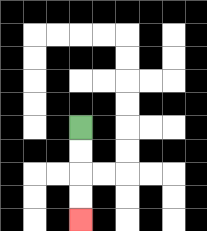{'start': '[3, 5]', 'end': '[3, 9]', 'path_directions': 'D,D,D,D', 'path_coordinates': '[[3, 5], [3, 6], [3, 7], [3, 8], [3, 9]]'}